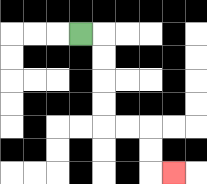{'start': '[3, 1]', 'end': '[7, 7]', 'path_directions': 'R,D,D,D,D,R,R,D,D,R', 'path_coordinates': '[[3, 1], [4, 1], [4, 2], [4, 3], [4, 4], [4, 5], [5, 5], [6, 5], [6, 6], [6, 7], [7, 7]]'}